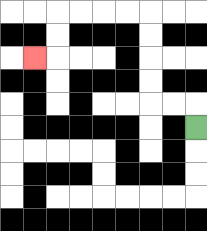{'start': '[8, 5]', 'end': '[1, 2]', 'path_directions': 'U,L,L,U,U,U,U,L,L,L,L,D,D,L', 'path_coordinates': '[[8, 5], [8, 4], [7, 4], [6, 4], [6, 3], [6, 2], [6, 1], [6, 0], [5, 0], [4, 0], [3, 0], [2, 0], [2, 1], [2, 2], [1, 2]]'}